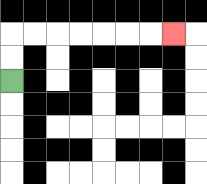{'start': '[0, 3]', 'end': '[7, 1]', 'path_directions': 'U,U,R,R,R,R,R,R,R', 'path_coordinates': '[[0, 3], [0, 2], [0, 1], [1, 1], [2, 1], [3, 1], [4, 1], [5, 1], [6, 1], [7, 1]]'}